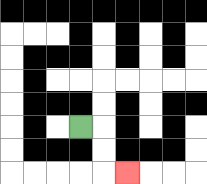{'start': '[3, 5]', 'end': '[5, 7]', 'path_directions': 'R,D,D,R', 'path_coordinates': '[[3, 5], [4, 5], [4, 6], [4, 7], [5, 7]]'}